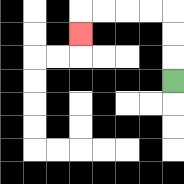{'start': '[7, 3]', 'end': '[3, 1]', 'path_directions': 'U,U,U,L,L,L,L,D', 'path_coordinates': '[[7, 3], [7, 2], [7, 1], [7, 0], [6, 0], [5, 0], [4, 0], [3, 0], [3, 1]]'}